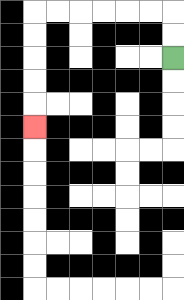{'start': '[7, 2]', 'end': '[1, 5]', 'path_directions': 'U,U,L,L,L,L,L,L,D,D,D,D,D', 'path_coordinates': '[[7, 2], [7, 1], [7, 0], [6, 0], [5, 0], [4, 0], [3, 0], [2, 0], [1, 0], [1, 1], [1, 2], [1, 3], [1, 4], [1, 5]]'}